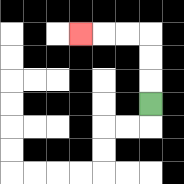{'start': '[6, 4]', 'end': '[3, 1]', 'path_directions': 'U,U,U,L,L,L', 'path_coordinates': '[[6, 4], [6, 3], [6, 2], [6, 1], [5, 1], [4, 1], [3, 1]]'}